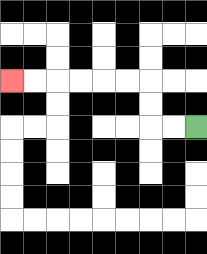{'start': '[8, 5]', 'end': '[0, 3]', 'path_directions': 'L,L,U,U,L,L,L,L,L,L', 'path_coordinates': '[[8, 5], [7, 5], [6, 5], [6, 4], [6, 3], [5, 3], [4, 3], [3, 3], [2, 3], [1, 3], [0, 3]]'}